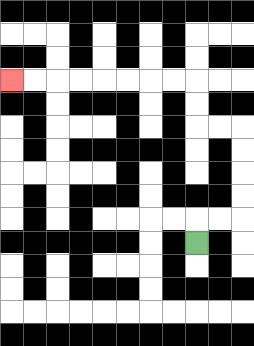{'start': '[8, 10]', 'end': '[0, 3]', 'path_directions': 'U,R,R,U,U,U,U,L,L,U,U,L,L,L,L,L,L,L,L', 'path_coordinates': '[[8, 10], [8, 9], [9, 9], [10, 9], [10, 8], [10, 7], [10, 6], [10, 5], [9, 5], [8, 5], [8, 4], [8, 3], [7, 3], [6, 3], [5, 3], [4, 3], [3, 3], [2, 3], [1, 3], [0, 3]]'}